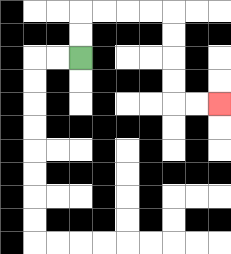{'start': '[3, 2]', 'end': '[9, 4]', 'path_directions': 'U,U,R,R,R,R,D,D,D,D,R,R', 'path_coordinates': '[[3, 2], [3, 1], [3, 0], [4, 0], [5, 0], [6, 0], [7, 0], [7, 1], [7, 2], [7, 3], [7, 4], [8, 4], [9, 4]]'}